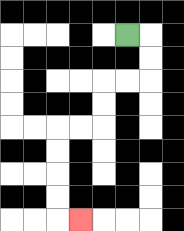{'start': '[5, 1]', 'end': '[3, 9]', 'path_directions': 'R,D,D,L,L,D,D,L,L,D,D,D,D,R', 'path_coordinates': '[[5, 1], [6, 1], [6, 2], [6, 3], [5, 3], [4, 3], [4, 4], [4, 5], [3, 5], [2, 5], [2, 6], [2, 7], [2, 8], [2, 9], [3, 9]]'}